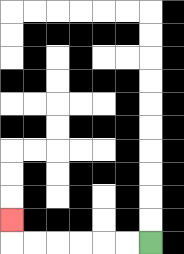{'start': '[6, 10]', 'end': '[0, 9]', 'path_directions': 'L,L,L,L,L,L,U', 'path_coordinates': '[[6, 10], [5, 10], [4, 10], [3, 10], [2, 10], [1, 10], [0, 10], [0, 9]]'}